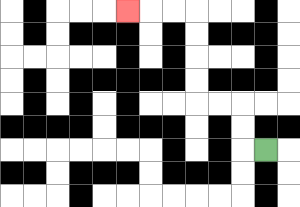{'start': '[11, 6]', 'end': '[5, 0]', 'path_directions': 'L,U,U,L,L,U,U,U,U,L,L,L', 'path_coordinates': '[[11, 6], [10, 6], [10, 5], [10, 4], [9, 4], [8, 4], [8, 3], [8, 2], [8, 1], [8, 0], [7, 0], [6, 0], [5, 0]]'}